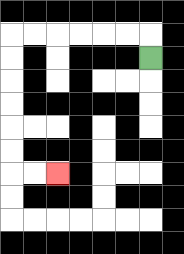{'start': '[6, 2]', 'end': '[2, 7]', 'path_directions': 'U,L,L,L,L,L,L,D,D,D,D,D,D,R,R', 'path_coordinates': '[[6, 2], [6, 1], [5, 1], [4, 1], [3, 1], [2, 1], [1, 1], [0, 1], [0, 2], [0, 3], [0, 4], [0, 5], [0, 6], [0, 7], [1, 7], [2, 7]]'}